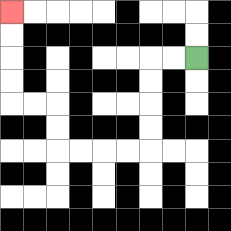{'start': '[8, 2]', 'end': '[0, 0]', 'path_directions': 'L,L,D,D,D,D,L,L,L,L,U,U,L,L,U,U,U,U', 'path_coordinates': '[[8, 2], [7, 2], [6, 2], [6, 3], [6, 4], [6, 5], [6, 6], [5, 6], [4, 6], [3, 6], [2, 6], [2, 5], [2, 4], [1, 4], [0, 4], [0, 3], [0, 2], [0, 1], [0, 0]]'}